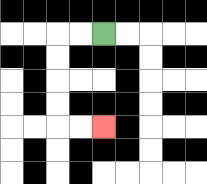{'start': '[4, 1]', 'end': '[4, 5]', 'path_directions': 'L,L,D,D,D,D,R,R', 'path_coordinates': '[[4, 1], [3, 1], [2, 1], [2, 2], [2, 3], [2, 4], [2, 5], [3, 5], [4, 5]]'}